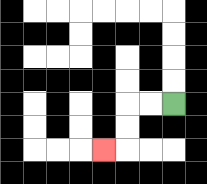{'start': '[7, 4]', 'end': '[4, 6]', 'path_directions': 'L,L,D,D,L', 'path_coordinates': '[[7, 4], [6, 4], [5, 4], [5, 5], [5, 6], [4, 6]]'}